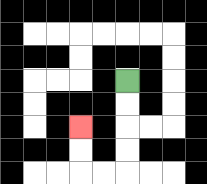{'start': '[5, 3]', 'end': '[3, 5]', 'path_directions': 'D,D,D,D,L,L,U,U', 'path_coordinates': '[[5, 3], [5, 4], [5, 5], [5, 6], [5, 7], [4, 7], [3, 7], [3, 6], [3, 5]]'}